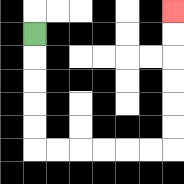{'start': '[1, 1]', 'end': '[7, 0]', 'path_directions': 'D,D,D,D,D,R,R,R,R,R,R,U,U,U,U,U,U', 'path_coordinates': '[[1, 1], [1, 2], [1, 3], [1, 4], [1, 5], [1, 6], [2, 6], [3, 6], [4, 6], [5, 6], [6, 6], [7, 6], [7, 5], [7, 4], [7, 3], [7, 2], [7, 1], [7, 0]]'}